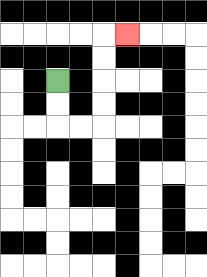{'start': '[2, 3]', 'end': '[5, 1]', 'path_directions': 'D,D,R,R,U,U,U,U,R', 'path_coordinates': '[[2, 3], [2, 4], [2, 5], [3, 5], [4, 5], [4, 4], [4, 3], [4, 2], [4, 1], [5, 1]]'}